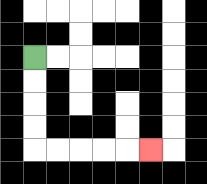{'start': '[1, 2]', 'end': '[6, 6]', 'path_directions': 'D,D,D,D,R,R,R,R,R', 'path_coordinates': '[[1, 2], [1, 3], [1, 4], [1, 5], [1, 6], [2, 6], [3, 6], [4, 6], [5, 6], [6, 6]]'}